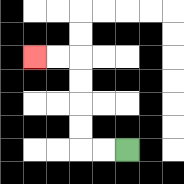{'start': '[5, 6]', 'end': '[1, 2]', 'path_directions': 'L,L,U,U,U,U,L,L', 'path_coordinates': '[[5, 6], [4, 6], [3, 6], [3, 5], [3, 4], [3, 3], [3, 2], [2, 2], [1, 2]]'}